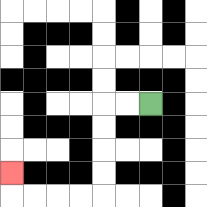{'start': '[6, 4]', 'end': '[0, 7]', 'path_directions': 'L,L,D,D,D,D,L,L,L,L,U', 'path_coordinates': '[[6, 4], [5, 4], [4, 4], [4, 5], [4, 6], [4, 7], [4, 8], [3, 8], [2, 8], [1, 8], [0, 8], [0, 7]]'}